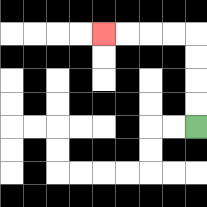{'start': '[8, 5]', 'end': '[4, 1]', 'path_directions': 'U,U,U,U,L,L,L,L', 'path_coordinates': '[[8, 5], [8, 4], [8, 3], [8, 2], [8, 1], [7, 1], [6, 1], [5, 1], [4, 1]]'}